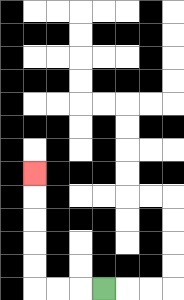{'start': '[4, 12]', 'end': '[1, 7]', 'path_directions': 'L,L,L,U,U,U,U,U', 'path_coordinates': '[[4, 12], [3, 12], [2, 12], [1, 12], [1, 11], [1, 10], [1, 9], [1, 8], [1, 7]]'}